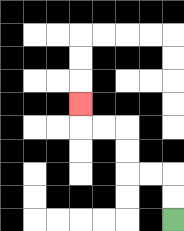{'start': '[7, 9]', 'end': '[3, 4]', 'path_directions': 'U,U,L,L,U,U,L,L,U', 'path_coordinates': '[[7, 9], [7, 8], [7, 7], [6, 7], [5, 7], [5, 6], [5, 5], [4, 5], [3, 5], [3, 4]]'}